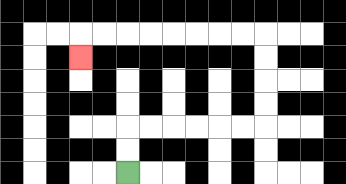{'start': '[5, 7]', 'end': '[3, 2]', 'path_directions': 'U,U,R,R,R,R,R,R,U,U,U,U,L,L,L,L,L,L,L,L,D', 'path_coordinates': '[[5, 7], [5, 6], [5, 5], [6, 5], [7, 5], [8, 5], [9, 5], [10, 5], [11, 5], [11, 4], [11, 3], [11, 2], [11, 1], [10, 1], [9, 1], [8, 1], [7, 1], [6, 1], [5, 1], [4, 1], [3, 1], [3, 2]]'}